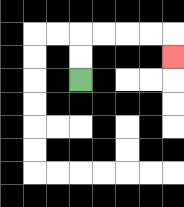{'start': '[3, 3]', 'end': '[7, 2]', 'path_directions': 'U,U,R,R,R,R,D', 'path_coordinates': '[[3, 3], [3, 2], [3, 1], [4, 1], [5, 1], [6, 1], [7, 1], [7, 2]]'}